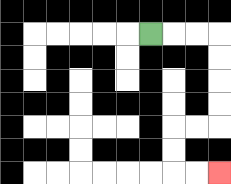{'start': '[6, 1]', 'end': '[9, 7]', 'path_directions': 'R,R,R,D,D,D,D,L,L,D,D,R,R', 'path_coordinates': '[[6, 1], [7, 1], [8, 1], [9, 1], [9, 2], [9, 3], [9, 4], [9, 5], [8, 5], [7, 5], [7, 6], [7, 7], [8, 7], [9, 7]]'}